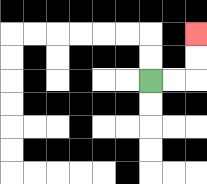{'start': '[6, 3]', 'end': '[8, 1]', 'path_directions': 'R,R,U,U', 'path_coordinates': '[[6, 3], [7, 3], [8, 3], [8, 2], [8, 1]]'}